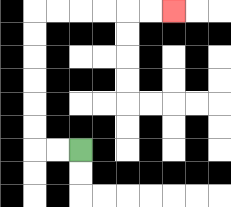{'start': '[3, 6]', 'end': '[7, 0]', 'path_directions': 'L,L,U,U,U,U,U,U,R,R,R,R,R,R', 'path_coordinates': '[[3, 6], [2, 6], [1, 6], [1, 5], [1, 4], [1, 3], [1, 2], [1, 1], [1, 0], [2, 0], [3, 0], [4, 0], [5, 0], [6, 0], [7, 0]]'}